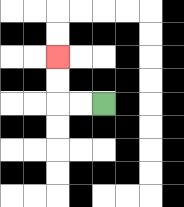{'start': '[4, 4]', 'end': '[2, 2]', 'path_directions': 'L,L,U,U', 'path_coordinates': '[[4, 4], [3, 4], [2, 4], [2, 3], [2, 2]]'}